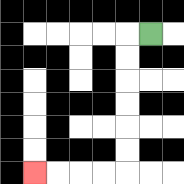{'start': '[6, 1]', 'end': '[1, 7]', 'path_directions': 'L,D,D,D,D,D,D,L,L,L,L', 'path_coordinates': '[[6, 1], [5, 1], [5, 2], [5, 3], [5, 4], [5, 5], [5, 6], [5, 7], [4, 7], [3, 7], [2, 7], [1, 7]]'}